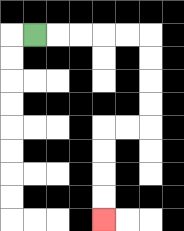{'start': '[1, 1]', 'end': '[4, 9]', 'path_directions': 'R,R,R,R,R,D,D,D,D,L,L,D,D,D,D', 'path_coordinates': '[[1, 1], [2, 1], [3, 1], [4, 1], [5, 1], [6, 1], [6, 2], [6, 3], [6, 4], [6, 5], [5, 5], [4, 5], [4, 6], [4, 7], [4, 8], [4, 9]]'}